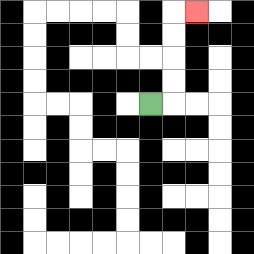{'start': '[6, 4]', 'end': '[8, 0]', 'path_directions': 'R,U,U,U,U,R', 'path_coordinates': '[[6, 4], [7, 4], [7, 3], [7, 2], [7, 1], [7, 0], [8, 0]]'}